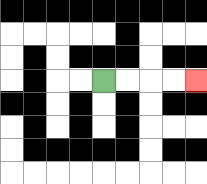{'start': '[4, 3]', 'end': '[8, 3]', 'path_directions': 'R,R,R,R', 'path_coordinates': '[[4, 3], [5, 3], [6, 3], [7, 3], [8, 3]]'}